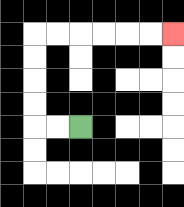{'start': '[3, 5]', 'end': '[7, 1]', 'path_directions': 'L,L,U,U,U,U,R,R,R,R,R,R', 'path_coordinates': '[[3, 5], [2, 5], [1, 5], [1, 4], [1, 3], [1, 2], [1, 1], [2, 1], [3, 1], [4, 1], [5, 1], [6, 1], [7, 1]]'}